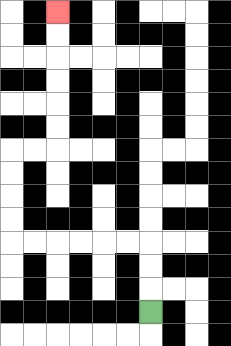{'start': '[6, 13]', 'end': '[2, 0]', 'path_directions': 'U,U,U,L,L,L,L,L,L,U,U,U,U,R,R,U,U,U,U,U,U', 'path_coordinates': '[[6, 13], [6, 12], [6, 11], [6, 10], [5, 10], [4, 10], [3, 10], [2, 10], [1, 10], [0, 10], [0, 9], [0, 8], [0, 7], [0, 6], [1, 6], [2, 6], [2, 5], [2, 4], [2, 3], [2, 2], [2, 1], [2, 0]]'}